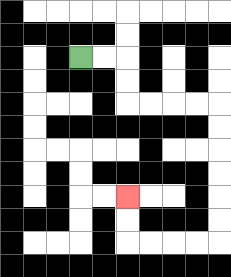{'start': '[3, 2]', 'end': '[5, 8]', 'path_directions': 'R,R,D,D,R,R,R,R,D,D,D,D,D,D,L,L,L,L,U,U', 'path_coordinates': '[[3, 2], [4, 2], [5, 2], [5, 3], [5, 4], [6, 4], [7, 4], [8, 4], [9, 4], [9, 5], [9, 6], [9, 7], [9, 8], [9, 9], [9, 10], [8, 10], [7, 10], [6, 10], [5, 10], [5, 9], [5, 8]]'}